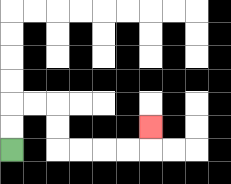{'start': '[0, 6]', 'end': '[6, 5]', 'path_directions': 'U,U,R,R,D,D,R,R,R,R,U', 'path_coordinates': '[[0, 6], [0, 5], [0, 4], [1, 4], [2, 4], [2, 5], [2, 6], [3, 6], [4, 6], [5, 6], [6, 6], [6, 5]]'}